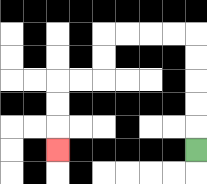{'start': '[8, 6]', 'end': '[2, 6]', 'path_directions': 'U,U,U,U,U,L,L,L,L,D,D,L,L,D,D,D', 'path_coordinates': '[[8, 6], [8, 5], [8, 4], [8, 3], [8, 2], [8, 1], [7, 1], [6, 1], [5, 1], [4, 1], [4, 2], [4, 3], [3, 3], [2, 3], [2, 4], [2, 5], [2, 6]]'}